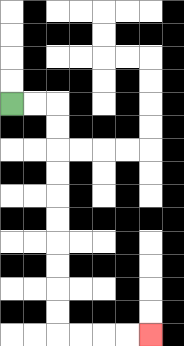{'start': '[0, 4]', 'end': '[6, 14]', 'path_directions': 'R,R,D,D,D,D,D,D,D,D,D,D,R,R,R,R', 'path_coordinates': '[[0, 4], [1, 4], [2, 4], [2, 5], [2, 6], [2, 7], [2, 8], [2, 9], [2, 10], [2, 11], [2, 12], [2, 13], [2, 14], [3, 14], [4, 14], [5, 14], [6, 14]]'}